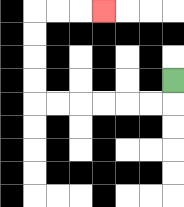{'start': '[7, 3]', 'end': '[4, 0]', 'path_directions': 'D,L,L,L,L,L,L,U,U,U,U,R,R,R', 'path_coordinates': '[[7, 3], [7, 4], [6, 4], [5, 4], [4, 4], [3, 4], [2, 4], [1, 4], [1, 3], [1, 2], [1, 1], [1, 0], [2, 0], [3, 0], [4, 0]]'}